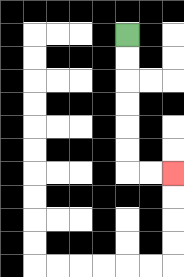{'start': '[5, 1]', 'end': '[7, 7]', 'path_directions': 'D,D,D,D,D,D,R,R', 'path_coordinates': '[[5, 1], [5, 2], [5, 3], [5, 4], [5, 5], [5, 6], [5, 7], [6, 7], [7, 7]]'}